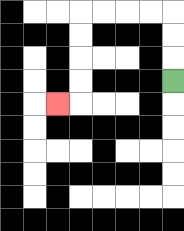{'start': '[7, 3]', 'end': '[2, 4]', 'path_directions': 'U,U,U,L,L,L,L,D,D,D,D,L', 'path_coordinates': '[[7, 3], [7, 2], [7, 1], [7, 0], [6, 0], [5, 0], [4, 0], [3, 0], [3, 1], [3, 2], [3, 3], [3, 4], [2, 4]]'}